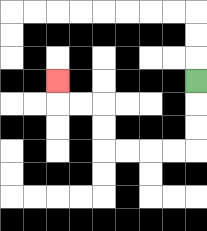{'start': '[8, 3]', 'end': '[2, 3]', 'path_directions': 'D,D,D,L,L,L,L,U,U,L,L,U', 'path_coordinates': '[[8, 3], [8, 4], [8, 5], [8, 6], [7, 6], [6, 6], [5, 6], [4, 6], [4, 5], [4, 4], [3, 4], [2, 4], [2, 3]]'}